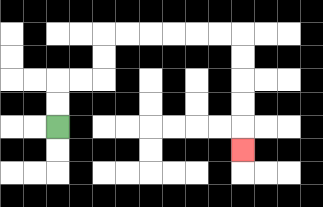{'start': '[2, 5]', 'end': '[10, 6]', 'path_directions': 'U,U,R,R,U,U,R,R,R,R,R,R,D,D,D,D,D', 'path_coordinates': '[[2, 5], [2, 4], [2, 3], [3, 3], [4, 3], [4, 2], [4, 1], [5, 1], [6, 1], [7, 1], [8, 1], [9, 1], [10, 1], [10, 2], [10, 3], [10, 4], [10, 5], [10, 6]]'}